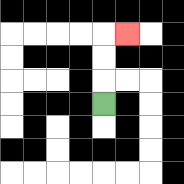{'start': '[4, 4]', 'end': '[5, 1]', 'path_directions': 'U,U,U,R', 'path_coordinates': '[[4, 4], [4, 3], [4, 2], [4, 1], [5, 1]]'}